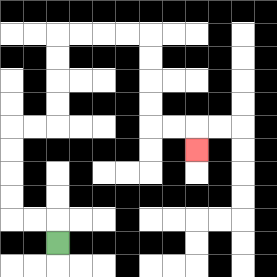{'start': '[2, 10]', 'end': '[8, 6]', 'path_directions': 'U,L,L,U,U,U,U,R,R,U,U,U,U,R,R,R,R,D,D,D,D,R,R,D', 'path_coordinates': '[[2, 10], [2, 9], [1, 9], [0, 9], [0, 8], [0, 7], [0, 6], [0, 5], [1, 5], [2, 5], [2, 4], [2, 3], [2, 2], [2, 1], [3, 1], [4, 1], [5, 1], [6, 1], [6, 2], [6, 3], [6, 4], [6, 5], [7, 5], [8, 5], [8, 6]]'}